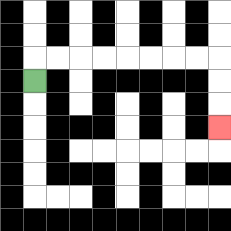{'start': '[1, 3]', 'end': '[9, 5]', 'path_directions': 'U,R,R,R,R,R,R,R,R,D,D,D', 'path_coordinates': '[[1, 3], [1, 2], [2, 2], [3, 2], [4, 2], [5, 2], [6, 2], [7, 2], [8, 2], [9, 2], [9, 3], [9, 4], [9, 5]]'}